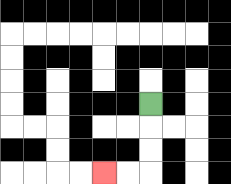{'start': '[6, 4]', 'end': '[4, 7]', 'path_directions': 'D,D,D,L,L', 'path_coordinates': '[[6, 4], [6, 5], [6, 6], [6, 7], [5, 7], [4, 7]]'}